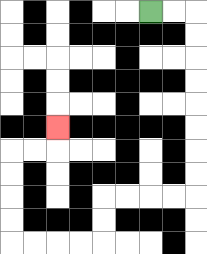{'start': '[6, 0]', 'end': '[2, 5]', 'path_directions': 'R,R,D,D,D,D,D,D,D,D,L,L,L,L,D,D,L,L,L,L,U,U,U,U,R,R,U', 'path_coordinates': '[[6, 0], [7, 0], [8, 0], [8, 1], [8, 2], [8, 3], [8, 4], [8, 5], [8, 6], [8, 7], [8, 8], [7, 8], [6, 8], [5, 8], [4, 8], [4, 9], [4, 10], [3, 10], [2, 10], [1, 10], [0, 10], [0, 9], [0, 8], [0, 7], [0, 6], [1, 6], [2, 6], [2, 5]]'}